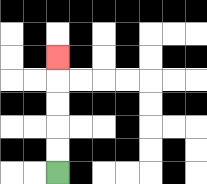{'start': '[2, 7]', 'end': '[2, 2]', 'path_directions': 'U,U,U,U,U', 'path_coordinates': '[[2, 7], [2, 6], [2, 5], [2, 4], [2, 3], [2, 2]]'}